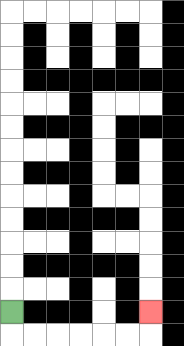{'start': '[0, 13]', 'end': '[6, 13]', 'path_directions': 'D,R,R,R,R,R,R,U', 'path_coordinates': '[[0, 13], [0, 14], [1, 14], [2, 14], [3, 14], [4, 14], [5, 14], [6, 14], [6, 13]]'}